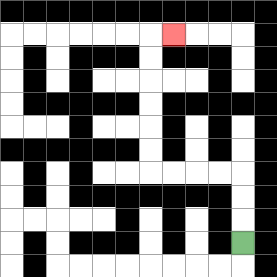{'start': '[10, 10]', 'end': '[7, 1]', 'path_directions': 'U,U,U,L,L,L,L,U,U,U,U,U,U,R', 'path_coordinates': '[[10, 10], [10, 9], [10, 8], [10, 7], [9, 7], [8, 7], [7, 7], [6, 7], [6, 6], [6, 5], [6, 4], [6, 3], [6, 2], [6, 1], [7, 1]]'}